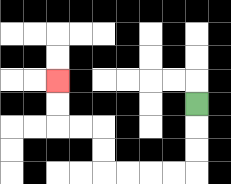{'start': '[8, 4]', 'end': '[2, 3]', 'path_directions': 'D,D,D,L,L,L,L,U,U,L,L,U,U', 'path_coordinates': '[[8, 4], [8, 5], [8, 6], [8, 7], [7, 7], [6, 7], [5, 7], [4, 7], [4, 6], [4, 5], [3, 5], [2, 5], [2, 4], [2, 3]]'}